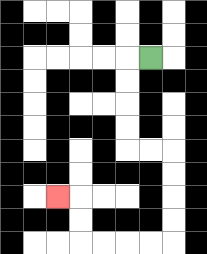{'start': '[6, 2]', 'end': '[2, 8]', 'path_directions': 'L,D,D,D,D,R,R,D,D,D,D,L,L,L,L,U,U,L', 'path_coordinates': '[[6, 2], [5, 2], [5, 3], [5, 4], [5, 5], [5, 6], [6, 6], [7, 6], [7, 7], [7, 8], [7, 9], [7, 10], [6, 10], [5, 10], [4, 10], [3, 10], [3, 9], [3, 8], [2, 8]]'}